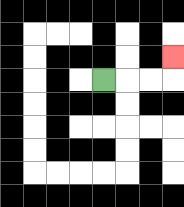{'start': '[4, 3]', 'end': '[7, 2]', 'path_directions': 'R,R,R,U', 'path_coordinates': '[[4, 3], [5, 3], [6, 3], [7, 3], [7, 2]]'}